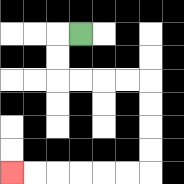{'start': '[3, 1]', 'end': '[0, 7]', 'path_directions': 'L,D,D,R,R,R,R,D,D,D,D,L,L,L,L,L,L', 'path_coordinates': '[[3, 1], [2, 1], [2, 2], [2, 3], [3, 3], [4, 3], [5, 3], [6, 3], [6, 4], [6, 5], [6, 6], [6, 7], [5, 7], [4, 7], [3, 7], [2, 7], [1, 7], [0, 7]]'}